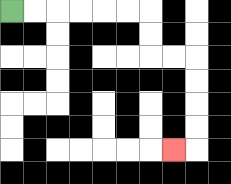{'start': '[0, 0]', 'end': '[7, 6]', 'path_directions': 'R,R,R,R,R,R,D,D,R,R,D,D,D,D,L', 'path_coordinates': '[[0, 0], [1, 0], [2, 0], [3, 0], [4, 0], [5, 0], [6, 0], [6, 1], [6, 2], [7, 2], [8, 2], [8, 3], [8, 4], [8, 5], [8, 6], [7, 6]]'}